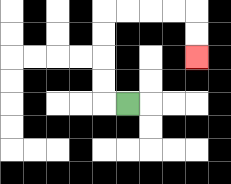{'start': '[5, 4]', 'end': '[8, 2]', 'path_directions': 'L,U,U,U,U,R,R,R,R,D,D', 'path_coordinates': '[[5, 4], [4, 4], [4, 3], [4, 2], [4, 1], [4, 0], [5, 0], [6, 0], [7, 0], [8, 0], [8, 1], [8, 2]]'}